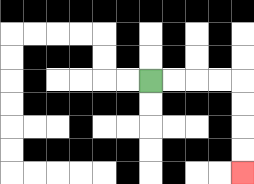{'start': '[6, 3]', 'end': '[10, 7]', 'path_directions': 'R,R,R,R,D,D,D,D', 'path_coordinates': '[[6, 3], [7, 3], [8, 3], [9, 3], [10, 3], [10, 4], [10, 5], [10, 6], [10, 7]]'}